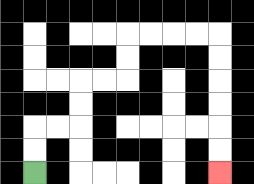{'start': '[1, 7]', 'end': '[9, 7]', 'path_directions': 'U,U,R,R,U,U,R,R,U,U,R,R,R,R,D,D,D,D,D,D', 'path_coordinates': '[[1, 7], [1, 6], [1, 5], [2, 5], [3, 5], [3, 4], [3, 3], [4, 3], [5, 3], [5, 2], [5, 1], [6, 1], [7, 1], [8, 1], [9, 1], [9, 2], [9, 3], [9, 4], [9, 5], [9, 6], [9, 7]]'}